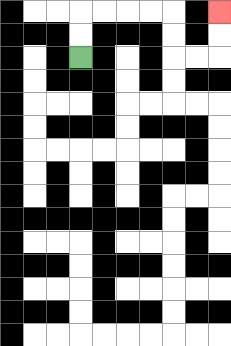{'start': '[3, 2]', 'end': '[9, 0]', 'path_directions': 'U,U,R,R,R,R,D,D,R,R,U,U', 'path_coordinates': '[[3, 2], [3, 1], [3, 0], [4, 0], [5, 0], [6, 0], [7, 0], [7, 1], [7, 2], [8, 2], [9, 2], [9, 1], [9, 0]]'}